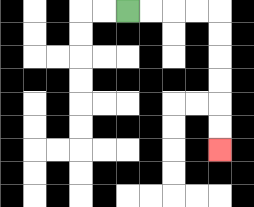{'start': '[5, 0]', 'end': '[9, 6]', 'path_directions': 'R,R,R,R,D,D,D,D,D,D', 'path_coordinates': '[[5, 0], [6, 0], [7, 0], [8, 0], [9, 0], [9, 1], [9, 2], [9, 3], [9, 4], [9, 5], [9, 6]]'}